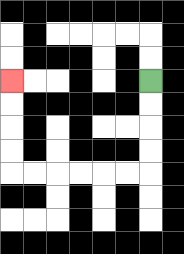{'start': '[6, 3]', 'end': '[0, 3]', 'path_directions': 'D,D,D,D,L,L,L,L,L,L,U,U,U,U', 'path_coordinates': '[[6, 3], [6, 4], [6, 5], [6, 6], [6, 7], [5, 7], [4, 7], [3, 7], [2, 7], [1, 7], [0, 7], [0, 6], [0, 5], [0, 4], [0, 3]]'}